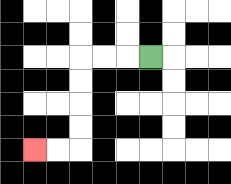{'start': '[6, 2]', 'end': '[1, 6]', 'path_directions': 'L,L,L,D,D,D,D,L,L', 'path_coordinates': '[[6, 2], [5, 2], [4, 2], [3, 2], [3, 3], [3, 4], [3, 5], [3, 6], [2, 6], [1, 6]]'}